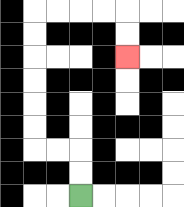{'start': '[3, 8]', 'end': '[5, 2]', 'path_directions': 'U,U,L,L,U,U,U,U,U,U,R,R,R,R,D,D', 'path_coordinates': '[[3, 8], [3, 7], [3, 6], [2, 6], [1, 6], [1, 5], [1, 4], [1, 3], [1, 2], [1, 1], [1, 0], [2, 0], [3, 0], [4, 0], [5, 0], [5, 1], [5, 2]]'}